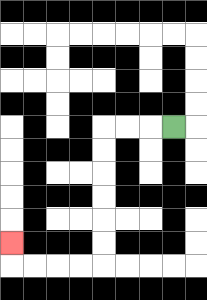{'start': '[7, 5]', 'end': '[0, 10]', 'path_directions': 'L,L,L,D,D,D,D,D,D,L,L,L,L,U', 'path_coordinates': '[[7, 5], [6, 5], [5, 5], [4, 5], [4, 6], [4, 7], [4, 8], [4, 9], [4, 10], [4, 11], [3, 11], [2, 11], [1, 11], [0, 11], [0, 10]]'}